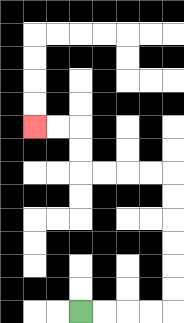{'start': '[3, 13]', 'end': '[1, 5]', 'path_directions': 'R,R,R,R,U,U,U,U,U,U,L,L,L,L,U,U,L,L', 'path_coordinates': '[[3, 13], [4, 13], [5, 13], [6, 13], [7, 13], [7, 12], [7, 11], [7, 10], [7, 9], [7, 8], [7, 7], [6, 7], [5, 7], [4, 7], [3, 7], [3, 6], [3, 5], [2, 5], [1, 5]]'}